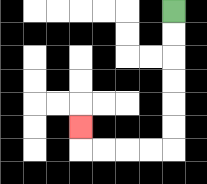{'start': '[7, 0]', 'end': '[3, 5]', 'path_directions': 'D,D,D,D,D,D,L,L,L,L,U', 'path_coordinates': '[[7, 0], [7, 1], [7, 2], [7, 3], [7, 4], [7, 5], [7, 6], [6, 6], [5, 6], [4, 6], [3, 6], [3, 5]]'}